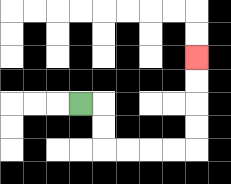{'start': '[3, 4]', 'end': '[8, 2]', 'path_directions': 'R,D,D,R,R,R,R,U,U,U,U', 'path_coordinates': '[[3, 4], [4, 4], [4, 5], [4, 6], [5, 6], [6, 6], [7, 6], [8, 6], [8, 5], [8, 4], [8, 3], [8, 2]]'}